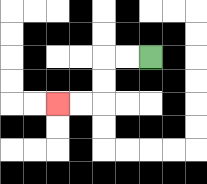{'start': '[6, 2]', 'end': '[2, 4]', 'path_directions': 'L,L,D,D,L,L', 'path_coordinates': '[[6, 2], [5, 2], [4, 2], [4, 3], [4, 4], [3, 4], [2, 4]]'}